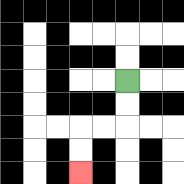{'start': '[5, 3]', 'end': '[3, 7]', 'path_directions': 'D,D,L,L,D,D', 'path_coordinates': '[[5, 3], [5, 4], [5, 5], [4, 5], [3, 5], [3, 6], [3, 7]]'}